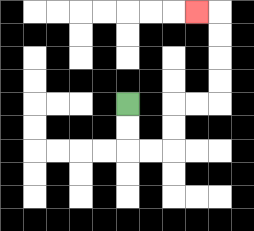{'start': '[5, 4]', 'end': '[8, 0]', 'path_directions': 'D,D,R,R,U,U,R,R,U,U,U,U,L', 'path_coordinates': '[[5, 4], [5, 5], [5, 6], [6, 6], [7, 6], [7, 5], [7, 4], [8, 4], [9, 4], [9, 3], [9, 2], [9, 1], [9, 0], [8, 0]]'}